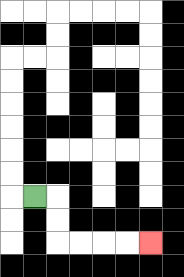{'start': '[1, 8]', 'end': '[6, 10]', 'path_directions': 'R,D,D,R,R,R,R', 'path_coordinates': '[[1, 8], [2, 8], [2, 9], [2, 10], [3, 10], [4, 10], [5, 10], [6, 10]]'}